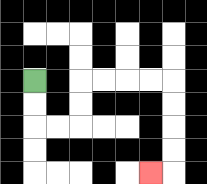{'start': '[1, 3]', 'end': '[6, 7]', 'path_directions': 'D,D,R,R,U,U,R,R,R,R,D,D,D,D,L', 'path_coordinates': '[[1, 3], [1, 4], [1, 5], [2, 5], [3, 5], [3, 4], [3, 3], [4, 3], [5, 3], [6, 3], [7, 3], [7, 4], [7, 5], [7, 6], [7, 7], [6, 7]]'}